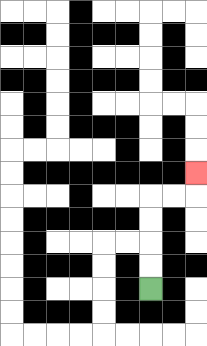{'start': '[6, 12]', 'end': '[8, 7]', 'path_directions': 'U,U,U,U,R,R,U', 'path_coordinates': '[[6, 12], [6, 11], [6, 10], [6, 9], [6, 8], [7, 8], [8, 8], [8, 7]]'}